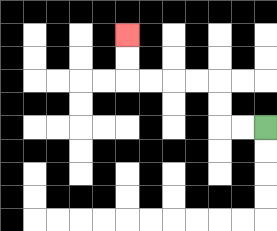{'start': '[11, 5]', 'end': '[5, 1]', 'path_directions': 'L,L,U,U,L,L,L,L,U,U', 'path_coordinates': '[[11, 5], [10, 5], [9, 5], [9, 4], [9, 3], [8, 3], [7, 3], [6, 3], [5, 3], [5, 2], [5, 1]]'}